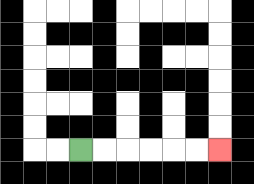{'start': '[3, 6]', 'end': '[9, 6]', 'path_directions': 'R,R,R,R,R,R', 'path_coordinates': '[[3, 6], [4, 6], [5, 6], [6, 6], [7, 6], [8, 6], [9, 6]]'}